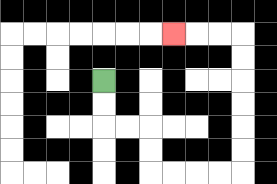{'start': '[4, 3]', 'end': '[7, 1]', 'path_directions': 'D,D,R,R,D,D,R,R,R,R,U,U,U,U,U,U,L,L,L', 'path_coordinates': '[[4, 3], [4, 4], [4, 5], [5, 5], [6, 5], [6, 6], [6, 7], [7, 7], [8, 7], [9, 7], [10, 7], [10, 6], [10, 5], [10, 4], [10, 3], [10, 2], [10, 1], [9, 1], [8, 1], [7, 1]]'}